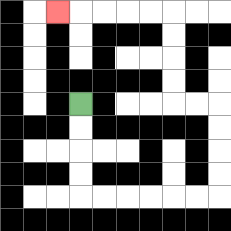{'start': '[3, 4]', 'end': '[2, 0]', 'path_directions': 'D,D,D,D,R,R,R,R,R,R,U,U,U,U,L,L,U,U,U,U,L,L,L,L,L', 'path_coordinates': '[[3, 4], [3, 5], [3, 6], [3, 7], [3, 8], [4, 8], [5, 8], [6, 8], [7, 8], [8, 8], [9, 8], [9, 7], [9, 6], [9, 5], [9, 4], [8, 4], [7, 4], [7, 3], [7, 2], [7, 1], [7, 0], [6, 0], [5, 0], [4, 0], [3, 0], [2, 0]]'}